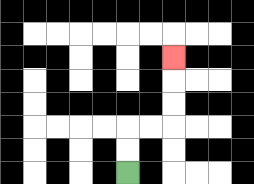{'start': '[5, 7]', 'end': '[7, 2]', 'path_directions': 'U,U,R,R,U,U,U', 'path_coordinates': '[[5, 7], [5, 6], [5, 5], [6, 5], [7, 5], [7, 4], [7, 3], [7, 2]]'}